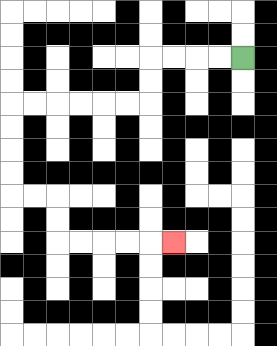{'start': '[10, 2]', 'end': '[7, 10]', 'path_directions': 'L,L,L,L,D,D,L,L,L,L,L,L,D,D,D,D,R,R,D,D,R,R,R,R,R', 'path_coordinates': '[[10, 2], [9, 2], [8, 2], [7, 2], [6, 2], [6, 3], [6, 4], [5, 4], [4, 4], [3, 4], [2, 4], [1, 4], [0, 4], [0, 5], [0, 6], [0, 7], [0, 8], [1, 8], [2, 8], [2, 9], [2, 10], [3, 10], [4, 10], [5, 10], [6, 10], [7, 10]]'}